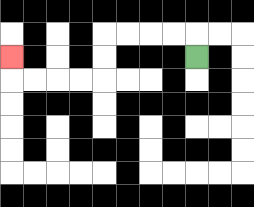{'start': '[8, 2]', 'end': '[0, 2]', 'path_directions': 'U,L,L,L,L,D,D,L,L,L,L,U', 'path_coordinates': '[[8, 2], [8, 1], [7, 1], [6, 1], [5, 1], [4, 1], [4, 2], [4, 3], [3, 3], [2, 3], [1, 3], [0, 3], [0, 2]]'}